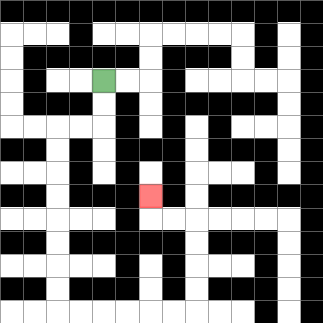{'start': '[4, 3]', 'end': '[6, 8]', 'path_directions': 'D,D,L,L,D,D,D,D,D,D,D,D,R,R,R,R,R,R,U,U,U,U,L,L,U', 'path_coordinates': '[[4, 3], [4, 4], [4, 5], [3, 5], [2, 5], [2, 6], [2, 7], [2, 8], [2, 9], [2, 10], [2, 11], [2, 12], [2, 13], [3, 13], [4, 13], [5, 13], [6, 13], [7, 13], [8, 13], [8, 12], [8, 11], [8, 10], [8, 9], [7, 9], [6, 9], [6, 8]]'}